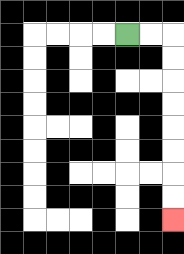{'start': '[5, 1]', 'end': '[7, 9]', 'path_directions': 'R,R,D,D,D,D,D,D,D,D', 'path_coordinates': '[[5, 1], [6, 1], [7, 1], [7, 2], [7, 3], [7, 4], [7, 5], [7, 6], [7, 7], [7, 8], [7, 9]]'}